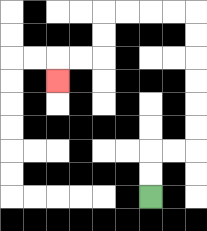{'start': '[6, 8]', 'end': '[2, 3]', 'path_directions': 'U,U,R,R,U,U,U,U,U,U,L,L,L,L,D,D,L,L,D', 'path_coordinates': '[[6, 8], [6, 7], [6, 6], [7, 6], [8, 6], [8, 5], [8, 4], [8, 3], [8, 2], [8, 1], [8, 0], [7, 0], [6, 0], [5, 0], [4, 0], [4, 1], [4, 2], [3, 2], [2, 2], [2, 3]]'}